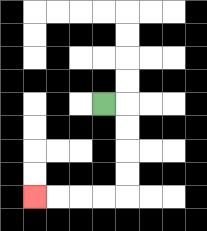{'start': '[4, 4]', 'end': '[1, 8]', 'path_directions': 'R,D,D,D,D,L,L,L,L', 'path_coordinates': '[[4, 4], [5, 4], [5, 5], [5, 6], [5, 7], [5, 8], [4, 8], [3, 8], [2, 8], [1, 8]]'}